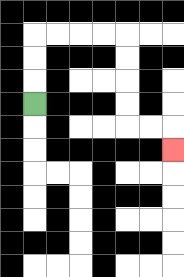{'start': '[1, 4]', 'end': '[7, 6]', 'path_directions': 'U,U,U,R,R,R,R,D,D,D,D,R,R,D', 'path_coordinates': '[[1, 4], [1, 3], [1, 2], [1, 1], [2, 1], [3, 1], [4, 1], [5, 1], [5, 2], [5, 3], [5, 4], [5, 5], [6, 5], [7, 5], [7, 6]]'}